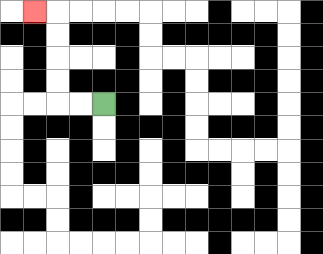{'start': '[4, 4]', 'end': '[1, 0]', 'path_directions': 'L,L,U,U,U,U,L', 'path_coordinates': '[[4, 4], [3, 4], [2, 4], [2, 3], [2, 2], [2, 1], [2, 0], [1, 0]]'}